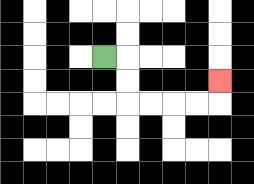{'start': '[4, 2]', 'end': '[9, 3]', 'path_directions': 'R,D,D,R,R,R,R,U', 'path_coordinates': '[[4, 2], [5, 2], [5, 3], [5, 4], [6, 4], [7, 4], [8, 4], [9, 4], [9, 3]]'}